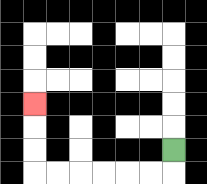{'start': '[7, 6]', 'end': '[1, 4]', 'path_directions': 'D,L,L,L,L,L,L,U,U,U', 'path_coordinates': '[[7, 6], [7, 7], [6, 7], [5, 7], [4, 7], [3, 7], [2, 7], [1, 7], [1, 6], [1, 5], [1, 4]]'}